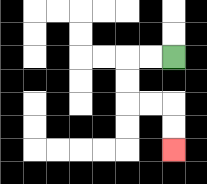{'start': '[7, 2]', 'end': '[7, 6]', 'path_directions': 'L,L,D,D,R,R,D,D', 'path_coordinates': '[[7, 2], [6, 2], [5, 2], [5, 3], [5, 4], [6, 4], [7, 4], [7, 5], [7, 6]]'}